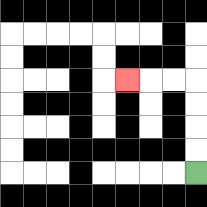{'start': '[8, 7]', 'end': '[5, 3]', 'path_directions': 'U,U,U,U,L,L,L', 'path_coordinates': '[[8, 7], [8, 6], [8, 5], [8, 4], [8, 3], [7, 3], [6, 3], [5, 3]]'}